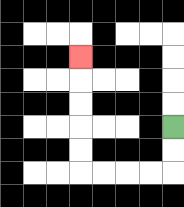{'start': '[7, 5]', 'end': '[3, 2]', 'path_directions': 'D,D,L,L,L,L,U,U,U,U,U', 'path_coordinates': '[[7, 5], [7, 6], [7, 7], [6, 7], [5, 7], [4, 7], [3, 7], [3, 6], [3, 5], [3, 4], [3, 3], [3, 2]]'}